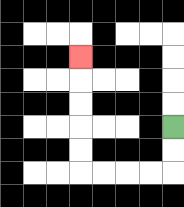{'start': '[7, 5]', 'end': '[3, 2]', 'path_directions': 'D,D,L,L,L,L,U,U,U,U,U', 'path_coordinates': '[[7, 5], [7, 6], [7, 7], [6, 7], [5, 7], [4, 7], [3, 7], [3, 6], [3, 5], [3, 4], [3, 3], [3, 2]]'}